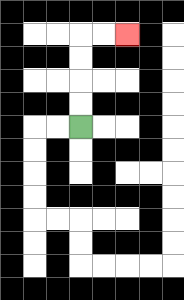{'start': '[3, 5]', 'end': '[5, 1]', 'path_directions': 'U,U,U,U,R,R', 'path_coordinates': '[[3, 5], [3, 4], [3, 3], [3, 2], [3, 1], [4, 1], [5, 1]]'}